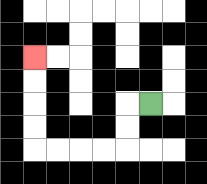{'start': '[6, 4]', 'end': '[1, 2]', 'path_directions': 'L,D,D,L,L,L,L,U,U,U,U', 'path_coordinates': '[[6, 4], [5, 4], [5, 5], [5, 6], [4, 6], [3, 6], [2, 6], [1, 6], [1, 5], [1, 4], [1, 3], [1, 2]]'}